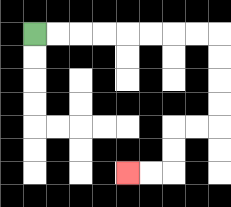{'start': '[1, 1]', 'end': '[5, 7]', 'path_directions': 'R,R,R,R,R,R,R,R,D,D,D,D,L,L,D,D,L,L', 'path_coordinates': '[[1, 1], [2, 1], [3, 1], [4, 1], [5, 1], [6, 1], [7, 1], [8, 1], [9, 1], [9, 2], [9, 3], [9, 4], [9, 5], [8, 5], [7, 5], [7, 6], [7, 7], [6, 7], [5, 7]]'}